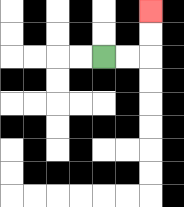{'start': '[4, 2]', 'end': '[6, 0]', 'path_directions': 'R,R,U,U', 'path_coordinates': '[[4, 2], [5, 2], [6, 2], [6, 1], [6, 0]]'}